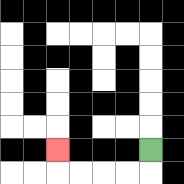{'start': '[6, 6]', 'end': '[2, 6]', 'path_directions': 'D,L,L,L,L,U', 'path_coordinates': '[[6, 6], [6, 7], [5, 7], [4, 7], [3, 7], [2, 7], [2, 6]]'}